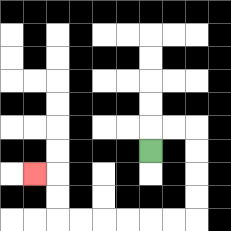{'start': '[6, 6]', 'end': '[1, 7]', 'path_directions': 'U,R,R,D,D,D,D,L,L,L,L,L,L,U,U,L', 'path_coordinates': '[[6, 6], [6, 5], [7, 5], [8, 5], [8, 6], [8, 7], [8, 8], [8, 9], [7, 9], [6, 9], [5, 9], [4, 9], [3, 9], [2, 9], [2, 8], [2, 7], [1, 7]]'}